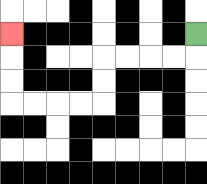{'start': '[8, 1]', 'end': '[0, 1]', 'path_directions': 'D,L,L,L,L,D,D,L,L,L,L,U,U,U', 'path_coordinates': '[[8, 1], [8, 2], [7, 2], [6, 2], [5, 2], [4, 2], [4, 3], [4, 4], [3, 4], [2, 4], [1, 4], [0, 4], [0, 3], [0, 2], [0, 1]]'}